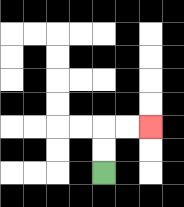{'start': '[4, 7]', 'end': '[6, 5]', 'path_directions': 'U,U,R,R', 'path_coordinates': '[[4, 7], [4, 6], [4, 5], [5, 5], [6, 5]]'}